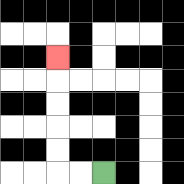{'start': '[4, 7]', 'end': '[2, 2]', 'path_directions': 'L,L,U,U,U,U,U', 'path_coordinates': '[[4, 7], [3, 7], [2, 7], [2, 6], [2, 5], [2, 4], [2, 3], [2, 2]]'}